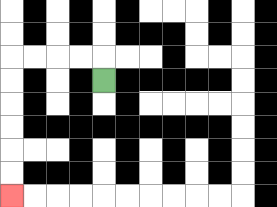{'start': '[4, 3]', 'end': '[0, 8]', 'path_directions': 'U,L,L,L,L,D,D,D,D,D,D', 'path_coordinates': '[[4, 3], [4, 2], [3, 2], [2, 2], [1, 2], [0, 2], [0, 3], [0, 4], [0, 5], [0, 6], [0, 7], [0, 8]]'}